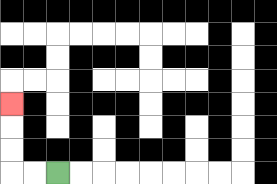{'start': '[2, 7]', 'end': '[0, 4]', 'path_directions': 'L,L,U,U,U', 'path_coordinates': '[[2, 7], [1, 7], [0, 7], [0, 6], [0, 5], [0, 4]]'}